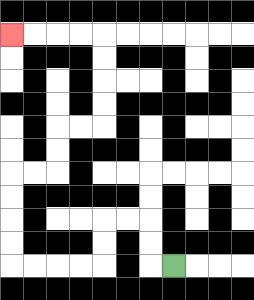{'start': '[7, 11]', 'end': '[0, 1]', 'path_directions': 'L,U,U,L,L,D,D,L,L,L,L,U,U,U,U,R,R,U,U,R,R,U,U,U,U,L,L,L,L', 'path_coordinates': '[[7, 11], [6, 11], [6, 10], [6, 9], [5, 9], [4, 9], [4, 10], [4, 11], [3, 11], [2, 11], [1, 11], [0, 11], [0, 10], [0, 9], [0, 8], [0, 7], [1, 7], [2, 7], [2, 6], [2, 5], [3, 5], [4, 5], [4, 4], [4, 3], [4, 2], [4, 1], [3, 1], [2, 1], [1, 1], [0, 1]]'}